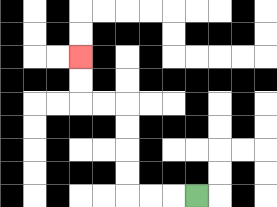{'start': '[8, 8]', 'end': '[3, 2]', 'path_directions': 'L,L,L,U,U,U,U,L,L,U,U', 'path_coordinates': '[[8, 8], [7, 8], [6, 8], [5, 8], [5, 7], [5, 6], [5, 5], [5, 4], [4, 4], [3, 4], [3, 3], [3, 2]]'}